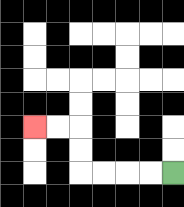{'start': '[7, 7]', 'end': '[1, 5]', 'path_directions': 'L,L,L,L,U,U,L,L', 'path_coordinates': '[[7, 7], [6, 7], [5, 7], [4, 7], [3, 7], [3, 6], [3, 5], [2, 5], [1, 5]]'}